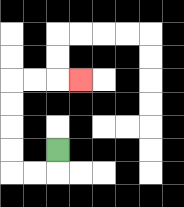{'start': '[2, 6]', 'end': '[3, 3]', 'path_directions': 'D,L,L,U,U,U,U,R,R,R', 'path_coordinates': '[[2, 6], [2, 7], [1, 7], [0, 7], [0, 6], [0, 5], [0, 4], [0, 3], [1, 3], [2, 3], [3, 3]]'}